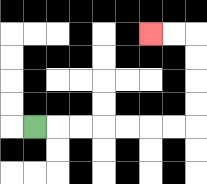{'start': '[1, 5]', 'end': '[6, 1]', 'path_directions': 'R,R,R,R,R,R,R,U,U,U,U,L,L', 'path_coordinates': '[[1, 5], [2, 5], [3, 5], [4, 5], [5, 5], [6, 5], [7, 5], [8, 5], [8, 4], [8, 3], [8, 2], [8, 1], [7, 1], [6, 1]]'}